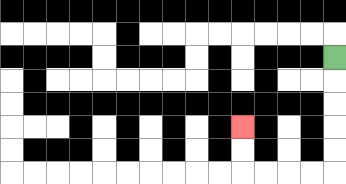{'start': '[14, 2]', 'end': '[10, 5]', 'path_directions': 'D,D,D,D,D,L,L,L,L,U,U', 'path_coordinates': '[[14, 2], [14, 3], [14, 4], [14, 5], [14, 6], [14, 7], [13, 7], [12, 7], [11, 7], [10, 7], [10, 6], [10, 5]]'}